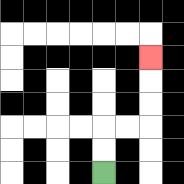{'start': '[4, 7]', 'end': '[6, 2]', 'path_directions': 'U,U,R,R,U,U,U', 'path_coordinates': '[[4, 7], [4, 6], [4, 5], [5, 5], [6, 5], [6, 4], [6, 3], [6, 2]]'}